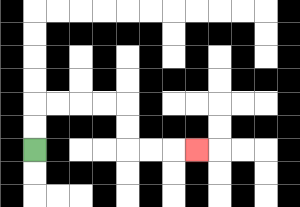{'start': '[1, 6]', 'end': '[8, 6]', 'path_directions': 'U,U,R,R,R,R,D,D,R,R,R', 'path_coordinates': '[[1, 6], [1, 5], [1, 4], [2, 4], [3, 4], [4, 4], [5, 4], [5, 5], [5, 6], [6, 6], [7, 6], [8, 6]]'}